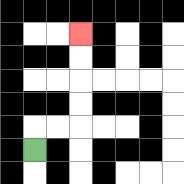{'start': '[1, 6]', 'end': '[3, 1]', 'path_directions': 'U,R,R,U,U,U,U', 'path_coordinates': '[[1, 6], [1, 5], [2, 5], [3, 5], [3, 4], [3, 3], [3, 2], [3, 1]]'}